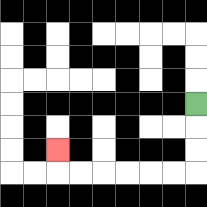{'start': '[8, 4]', 'end': '[2, 6]', 'path_directions': 'D,D,D,L,L,L,L,L,L,U', 'path_coordinates': '[[8, 4], [8, 5], [8, 6], [8, 7], [7, 7], [6, 7], [5, 7], [4, 7], [3, 7], [2, 7], [2, 6]]'}